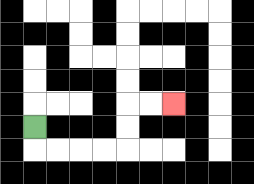{'start': '[1, 5]', 'end': '[7, 4]', 'path_directions': 'D,R,R,R,R,U,U,R,R', 'path_coordinates': '[[1, 5], [1, 6], [2, 6], [3, 6], [4, 6], [5, 6], [5, 5], [5, 4], [6, 4], [7, 4]]'}